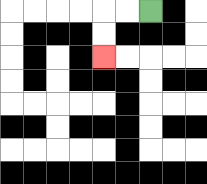{'start': '[6, 0]', 'end': '[4, 2]', 'path_directions': 'L,L,D,D', 'path_coordinates': '[[6, 0], [5, 0], [4, 0], [4, 1], [4, 2]]'}